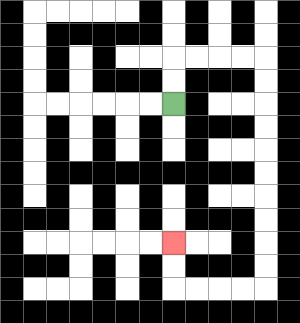{'start': '[7, 4]', 'end': '[7, 10]', 'path_directions': 'U,U,R,R,R,R,D,D,D,D,D,D,D,D,D,D,L,L,L,L,U,U', 'path_coordinates': '[[7, 4], [7, 3], [7, 2], [8, 2], [9, 2], [10, 2], [11, 2], [11, 3], [11, 4], [11, 5], [11, 6], [11, 7], [11, 8], [11, 9], [11, 10], [11, 11], [11, 12], [10, 12], [9, 12], [8, 12], [7, 12], [7, 11], [7, 10]]'}